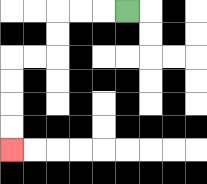{'start': '[5, 0]', 'end': '[0, 6]', 'path_directions': 'L,L,L,D,D,L,L,D,D,D,D', 'path_coordinates': '[[5, 0], [4, 0], [3, 0], [2, 0], [2, 1], [2, 2], [1, 2], [0, 2], [0, 3], [0, 4], [0, 5], [0, 6]]'}